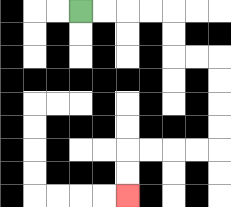{'start': '[3, 0]', 'end': '[5, 8]', 'path_directions': 'R,R,R,R,D,D,R,R,D,D,D,D,L,L,L,L,D,D', 'path_coordinates': '[[3, 0], [4, 0], [5, 0], [6, 0], [7, 0], [7, 1], [7, 2], [8, 2], [9, 2], [9, 3], [9, 4], [9, 5], [9, 6], [8, 6], [7, 6], [6, 6], [5, 6], [5, 7], [5, 8]]'}